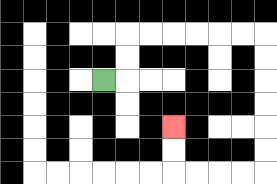{'start': '[4, 3]', 'end': '[7, 5]', 'path_directions': 'R,U,U,R,R,R,R,R,R,D,D,D,D,D,D,L,L,L,L,U,U', 'path_coordinates': '[[4, 3], [5, 3], [5, 2], [5, 1], [6, 1], [7, 1], [8, 1], [9, 1], [10, 1], [11, 1], [11, 2], [11, 3], [11, 4], [11, 5], [11, 6], [11, 7], [10, 7], [9, 7], [8, 7], [7, 7], [7, 6], [7, 5]]'}